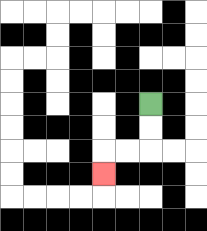{'start': '[6, 4]', 'end': '[4, 7]', 'path_directions': 'D,D,L,L,D', 'path_coordinates': '[[6, 4], [6, 5], [6, 6], [5, 6], [4, 6], [4, 7]]'}